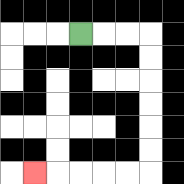{'start': '[3, 1]', 'end': '[1, 7]', 'path_directions': 'R,R,R,D,D,D,D,D,D,L,L,L,L,L', 'path_coordinates': '[[3, 1], [4, 1], [5, 1], [6, 1], [6, 2], [6, 3], [6, 4], [6, 5], [6, 6], [6, 7], [5, 7], [4, 7], [3, 7], [2, 7], [1, 7]]'}